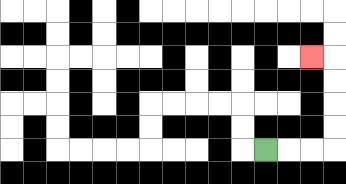{'start': '[11, 6]', 'end': '[13, 2]', 'path_directions': 'R,R,R,U,U,U,U,L', 'path_coordinates': '[[11, 6], [12, 6], [13, 6], [14, 6], [14, 5], [14, 4], [14, 3], [14, 2], [13, 2]]'}